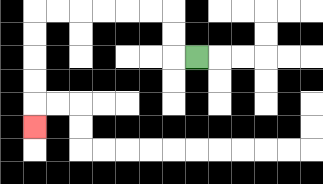{'start': '[8, 2]', 'end': '[1, 5]', 'path_directions': 'L,U,U,L,L,L,L,L,L,D,D,D,D,D', 'path_coordinates': '[[8, 2], [7, 2], [7, 1], [7, 0], [6, 0], [5, 0], [4, 0], [3, 0], [2, 0], [1, 0], [1, 1], [1, 2], [1, 3], [1, 4], [1, 5]]'}